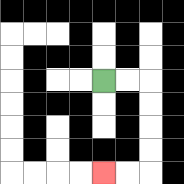{'start': '[4, 3]', 'end': '[4, 7]', 'path_directions': 'R,R,D,D,D,D,L,L', 'path_coordinates': '[[4, 3], [5, 3], [6, 3], [6, 4], [6, 5], [6, 6], [6, 7], [5, 7], [4, 7]]'}